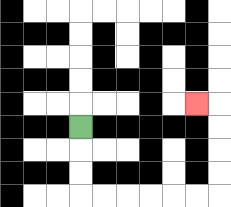{'start': '[3, 5]', 'end': '[8, 4]', 'path_directions': 'D,D,D,R,R,R,R,R,R,U,U,U,U,L', 'path_coordinates': '[[3, 5], [3, 6], [3, 7], [3, 8], [4, 8], [5, 8], [6, 8], [7, 8], [8, 8], [9, 8], [9, 7], [9, 6], [9, 5], [9, 4], [8, 4]]'}